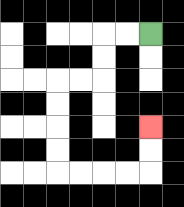{'start': '[6, 1]', 'end': '[6, 5]', 'path_directions': 'L,L,D,D,L,L,D,D,D,D,R,R,R,R,U,U', 'path_coordinates': '[[6, 1], [5, 1], [4, 1], [4, 2], [4, 3], [3, 3], [2, 3], [2, 4], [2, 5], [2, 6], [2, 7], [3, 7], [4, 7], [5, 7], [6, 7], [6, 6], [6, 5]]'}